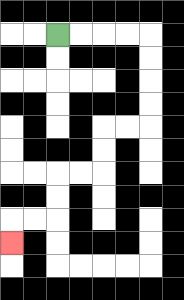{'start': '[2, 1]', 'end': '[0, 10]', 'path_directions': 'R,R,R,R,D,D,D,D,L,L,D,D,L,L,D,D,L,L,D', 'path_coordinates': '[[2, 1], [3, 1], [4, 1], [5, 1], [6, 1], [6, 2], [6, 3], [6, 4], [6, 5], [5, 5], [4, 5], [4, 6], [4, 7], [3, 7], [2, 7], [2, 8], [2, 9], [1, 9], [0, 9], [0, 10]]'}